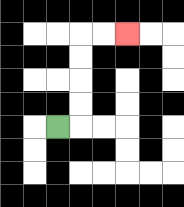{'start': '[2, 5]', 'end': '[5, 1]', 'path_directions': 'R,U,U,U,U,R,R', 'path_coordinates': '[[2, 5], [3, 5], [3, 4], [3, 3], [3, 2], [3, 1], [4, 1], [5, 1]]'}